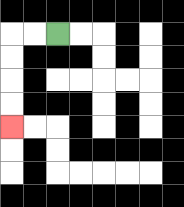{'start': '[2, 1]', 'end': '[0, 5]', 'path_directions': 'L,L,D,D,D,D', 'path_coordinates': '[[2, 1], [1, 1], [0, 1], [0, 2], [0, 3], [0, 4], [0, 5]]'}